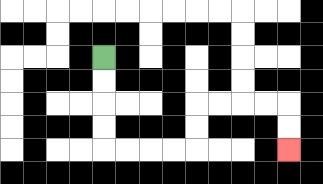{'start': '[4, 2]', 'end': '[12, 6]', 'path_directions': 'D,D,D,D,R,R,R,R,U,U,R,R,R,R,D,D', 'path_coordinates': '[[4, 2], [4, 3], [4, 4], [4, 5], [4, 6], [5, 6], [6, 6], [7, 6], [8, 6], [8, 5], [8, 4], [9, 4], [10, 4], [11, 4], [12, 4], [12, 5], [12, 6]]'}